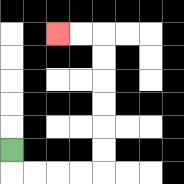{'start': '[0, 6]', 'end': '[2, 1]', 'path_directions': 'D,R,R,R,R,U,U,U,U,U,U,L,L', 'path_coordinates': '[[0, 6], [0, 7], [1, 7], [2, 7], [3, 7], [4, 7], [4, 6], [4, 5], [4, 4], [4, 3], [4, 2], [4, 1], [3, 1], [2, 1]]'}